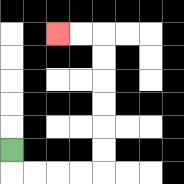{'start': '[0, 6]', 'end': '[2, 1]', 'path_directions': 'D,R,R,R,R,U,U,U,U,U,U,L,L', 'path_coordinates': '[[0, 6], [0, 7], [1, 7], [2, 7], [3, 7], [4, 7], [4, 6], [4, 5], [4, 4], [4, 3], [4, 2], [4, 1], [3, 1], [2, 1]]'}